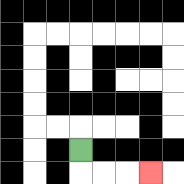{'start': '[3, 6]', 'end': '[6, 7]', 'path_directions': 'D,R,R,R', 'path_coordinates': '[[3, 6], [3, 7], [4, 7], [5, 7], [6, 7]]'}